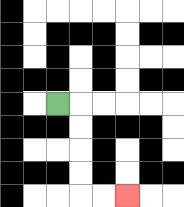{'start': '[2, 4]', 'end': '[5, 8]', 'path_directions': 'R,D,D,D,D,R,R', 'path_coordinates': '[[2, 4], [3, 4], [3, 5], [3, 6], [3, 7], [3, 8], [4, 8], [5, 8]]'}